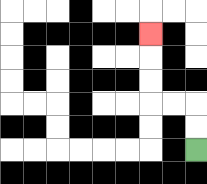{'start': '[8, 6]', 'end': '[6, 1]', 'path_directions': 'U,U,L,L,U,U,U', 'path_coordinates': '[[8, 6], [8, 5], [8, 4], [7, 4], [6, 4], [6, 3], [6, 2], [6, 1]]'}